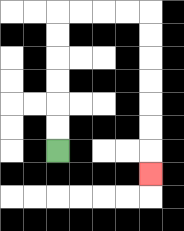{'start': '[2, 6]', 'end': '[6, 7]', 'path_directions': 'U,U,U,U,U,U,R,R,R,R,D,D,D,D,D,D,D', 'path_coordinates': '[[2, 6], [2, 5], [2, 4], [2, 3], [2, 2], [2, 1], [2, 0], [3, 0], [4, 0], [5, 0], [6, 0], [6, 1], [6, 2], [6, 3], [6, 4], [6, 5], [6, 6], [6, 7]]'}